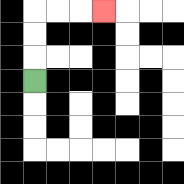{'start': '[1, 3]', 'end': '[4, 0]', 'path_directions': 'U,U,U,R,R,R', 'path_coordinates': '[[1, 3], [1, 2], [1, 1], [1, 0], [2, 0], [3, 0], [4, 0]]'}